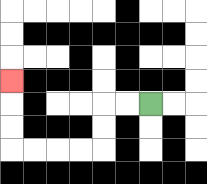{'start': '[6, 4]', 'end': '[0, 3]', 'path_directions': 'L,L,D,D,L,L,L,L,U,U,U', 'path_coordinates': '[[6, 4], [5, 4], [4, 4], [4, 5], [4, 6], [3, 6], [2, 6], [1, 6], [0, 6], [0, 5], [0, 4], [0, 3]]'}